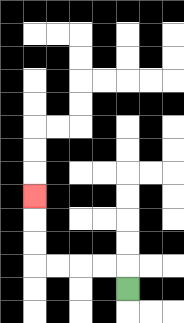{'start': '[5, 12]', 'end': '[1, 8]', 'path_directions': 'U,L,L,L,L,U,U,U', 'path_coordinates': '[[5, 12], [5, 11], [4, 11], [3, 11], [2, 11], [1, 11], [1, 10], [1, 9], [1, 8]]'}